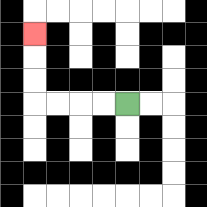{'start': '[5, 4]', 'end': '[1, 1]', 'path_directions': 'L,L,L,L,U,U,U', 'path_coordinates': '[[5, 4], [4, 4], [3, 4], [2, 4], [1, 4], [1, 3], [1, 2], [1, 1]]'}